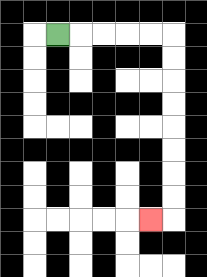{'start': '[2, 1]', 'end': '[6, 9]', 'path_directions': 'R,R,R,R,R,D,D,D,D,D,D,D,D,L', 'path_coordinates': '[[2, 1], [3, 1], [4, 1], [5, 1], [6, 1], [7, 1], [7, 2], [7, 3], [7, 4], [7, 5], [7, 6], [7, 7], [7, 8], [7, 9], [6, 9]]'}